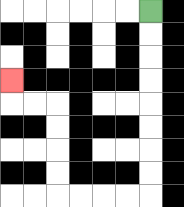{'start': '[6, 0]', 'end': '[0, 3]', 'path_directions': 'D,D,D,D,D,D,D,D,L,L,L,L,U,U,U,U,L,L,U', 'path_coordinates': '[[6, 0], [6, 1], [6, 2], [6, 3], [6, 4], [6, 5], [6, 6], [6, 7], [6, 8], [5, 8], [4, 8], [3, 8], [2, 8], [2, 7], [2, 6], [2, 5], [2, 4], [1, 4], [0, 4], [0, 3]]'}